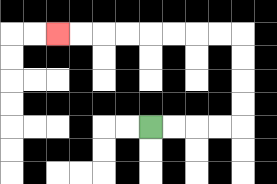{'start': '[6, 5]', 'end': '[2, 1]', 'path_directions': 'R,R,R,R,U,U,U,U,L,L,L,L,L,L,L,L', 'path_coordinates': '[[6, 5], [7, 5], [8, 5], [9, 5], [10, 5], [10, 4], [10, 3], [10, 2], [10, 1], [9, 1], [8, 1], [7, 1], [6, 1], [5, 1], [4, 1], [3, 1], [2, 1]]'}